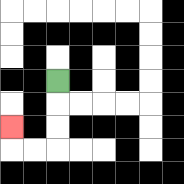{'start': '[2, 3]', 'end': '[0, 5]', 'path_directions': 'D,D,D,L,L,U', 'path_coordinates': '[[2, 3], [2, 4], [2, 5], [2, 6], [1, 6], [0, 6], [0, 5]]'}